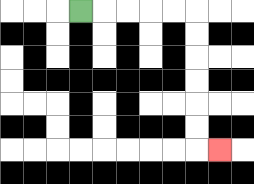{'start': '[3, 0]', 'end': '[9, 6]', 'path_directions': 'R,R,R,R,R,D,D,D,D,D,D,R', 'path_coordinates': '[[3, 0], [4, 0], [5, 0], [6, 0], [7, 0], [8, 0], [8, 1], [8, 2], [8, 3], [8, 4], [8, 5], [8, 6], [9, 6]]'}